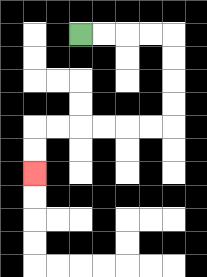{'start': '[3, 1]', 'end': '[1, 7]', 'path_directions': 'R,R,R,R,D,D,D,D,L,L,L,L,L,L,D,D', 'path_coordinates': '[[3, 1], [4, 1], [5, 1], [6, 1], [7, 1], [7, 2], [7, 3], [7, 4], [7, 5], [6, 5], [5, 5], [4, 5], [3, 5], [2, 5], [1, 5], [1, 6], [1, 7]]'}